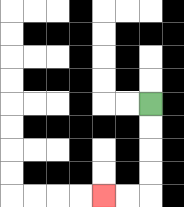{'start': '[6, 4]', 'end': '[4, 8]', 'path_directions': 'D,D,D,D,L,L', 'path_coordinates': '[[6, 4], [6, 5], [6, 6], [6, 7], [6, 8], [5, 8], [4, 8]]'}